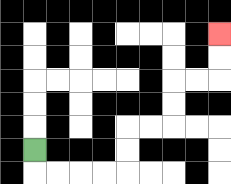{'start': '[1, 6]', 'end': '[9, 1]', 'path_directions': 'D,R,R,R,R,U,U,R,R,U,U,R,R,U,U', 'path_coordinates': '[[1, 6], [1, 7], [2, 7], [3, 7], [4, 7], [5, 7], [5, 6], [5, 5], [6, 5], [7, 5], [7, 4], [7, 3], [8, 3], [9, 3], [9, 2], [9, 1]]'}